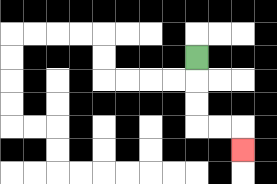{'start': '[8, 2]', 'end': '[10, 6]', 'path_directions': 'D,D,D,R,R,D', 'path_coordinates': '[[8, 2], [8, 3], [8, 4], [8, 5], [9, 5], [10, 5], [10, 6]]'}